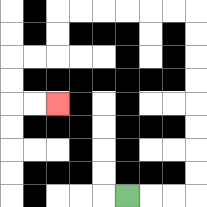{'start': '[5, 8]', 'end': '[2, 4]', 'path_directions': 'R,R,R,U,U,U,U,U,U,U,U,L,L,L,L,L,L,D,D,L,L,D,D,R,R', 'path_coordinates': '[[5, 8], [6, 8], [7, 8], [8, 8], [8, 7], [8, 6], [8, 5], [8, 4], [8, 3], [8, 2], [8, 1], [8, 0], [7, 0], [6, 0], [5, 0], [4, 0], [3, 0], [2, 0], [2, 1], [2, 2], [1, 2], [0, 2], [0, 3], [0, 4], [1, 4], [2, 4]]'}